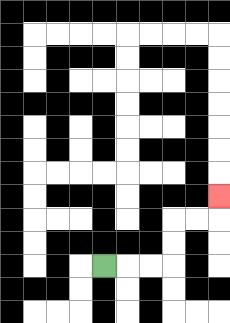{'start': '[4, 11]', 'end': '[9, 8]', 'path_directions': 'R,R,R,U,U,R,R,U', 'path_coordinates': '[[4, 11], [5, 11], [6, 11], [7, 11], [7, 10], [7, 9], [8, 9], [9, 9], [9, 8]]'}